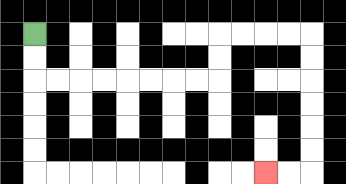{'start': '[1, 1]', 'end': '[11, 7]', 'path_directions': 'D,D,R,R,R,R,R,R,R,R,U,U,R,R,R,R,D,D,D,D,D,D,L,L', 'path_coordinates': '[[1, 1], [1, 2], [1, 3], [2, 3], [3, 3], [4, 3], [5, 3], [6, 3], [7, 3], [8, 3], [9, 3], [9, 2], [9, 1], [10, 1], [11, 1], [12, 1], [13, 1], [13, 2], [13, 3], [13, 4], [13, 5], [13, 6], [13, 7], [12, 7], [11, 7]]'}